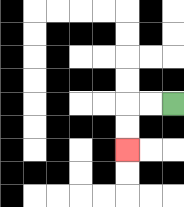{'start': '[7, 4]', 'end': '[5, 6]', 'path_directions': 'L,L,D,D', 'path_coordinates': '[[7, 4], [6, 4], [5, 4], [5, 5], [5, 6]]'}